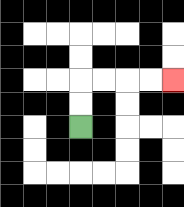{'start': '[3, 5]', 'end': '[7, 3]', 'path_directions': 'U,U,R,R,R,R', 'path_coordinates': '[[3, 5], [3, 4], [3, 3], [4, 3], [5, 3], [6, 3], [7, 3]]'}